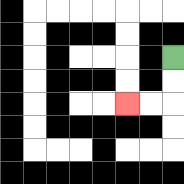{'start': '[7, 2]', 'end': '[5, 4]', 'path_directions': 'D,D,L,L', 'path_coordinates': '[[7, 2], [7, 3], [7, 4], [6, 4], [5, 4]]'}